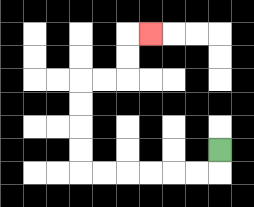{'start': '[9, 6]', 'end': '[6, 1]', 'path_directions': 'D,L,L,L,L,L,L,U,U,U,U,R,R,U,U,R', 'path_coordinates': '[[9, 6], [9, 7], [8, 7], [7, 7], [6, 7], [5, 7], [4, 7], [3, 7], [3, 6], [3, 5], [3, 4], [3, 3], [4, 3], [5, 3], [5, 2], [5, 1], [6, 1]]'}